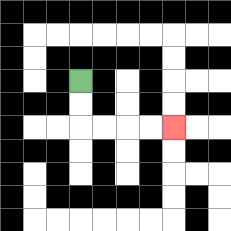{'start': '[3, 3]', 'end': '[7, 5]', 'path_directions': 'D,D,R,R,R,R', 'path_coordinates': '[[3, 3], [3, 4], [3, 5], [4, 5], [5, 5], [6, 5], [7, 5]]'}